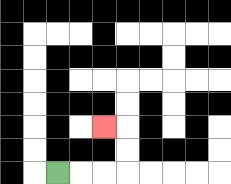{'start': '[2, 7]', 'end': '[4, 5]', 'path_directions': 'R,R,R,U,U,L', 'path_coordinates': '[[2, 7], [3, 7], [4, 7], [5, 7], [5, 6], [5, 5], [4, 5]]'}